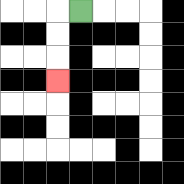{'start': '[3, 0]', 'end': '[2, 3]', 'path_directions': 'L,D,D,D', 'path_coordinates': '[[3, 0], [2, 0], [2, 1], [2, 2], [2, 3]]'}